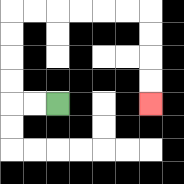{'start': '[2, 4]', 'end': '[6, 4]', 'path_directions': 'L,L,U,U,U,U,R,R,R,R,R,R,D,D,D,D', 'path_coordinates': '[[2, 4], [1, 4], [0, 4], [0, 3], [0, 2], [0, 1], [0, 0], [1, 0], [2, 0], [3, 0], [4, 0], [5, 0], [6, 0], [6, 1], [6, 2], [6, 3], [6, 4]]'}